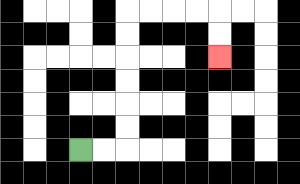{'start': '[3, 6]', 'end': '[9, 2]', 'path_directions': 'R,R,U,U,U,U,U,U,R,R,R,R,D,D', 'path_coordinates': '[[3, 6], [4, 6], [5, 6], [5, 5], [5, 4], [5, 3], [5, 2], [5, 1], [5, 0], [6, 0], [7, 0], [8, 0], [9, 0], [9, 1], [9, 2]]'}